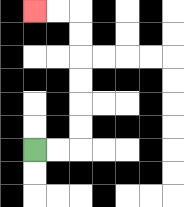{'start': '[1, 6]', 'end': '[1, 0]', 'path_directions': 'R,R,U,U,U,U,U,U,L,L', 'path_coordinates': '[[1, 6], [2, 6], [3, 6], [3, 5], [3, 4], [3, 3], [3, 2], [3, 1], [3, 0], [2, 0], [1, 0]]'}